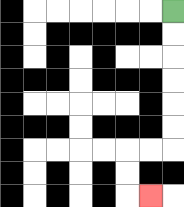{'start': '[7, 0]', 'end': '[6, 8]', 'path_directions': 'D,D,D,D,D,D,L,L,D,D,R', 'path_coordinates': '[[7, 0], [7, 1], [7, 2], [7, 3], [7, 4], [7, 5], [7, 6], [6, 6], [5, 6], [5, 7], [5, 8], [6, 8]]'}